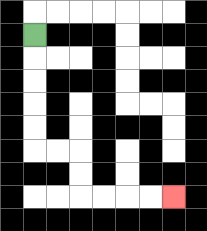{'start': '[1, 1]', 'end': '[7, 8]', 'path_directions': 'D,D,D,D,D,R,R,D,D,R,R,R,R', 'path_coordinates': '[[1, 1], [1, 2], [1, 3], [1, 4], [1, 5], [1, 6], [2, 6], [3, 6], [3, 7], [3, 8], [4, 8], [5, 8], [6, 8], [7, 8]]'}